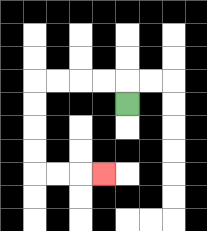{'start': '[5, 4]', 'end': '[4, 7]', 'path_directions': 'U,L,L,L,L,D,D,D,D,R,R,R', 'path_coordinates': '[[5, 4], [5, 3], [4, 3], [3, 3], [2, 3], [1, 3], [1, 4], [1, 5], [1, 6], [1, 7], [2, 7], [3, 7], [4, 7]]'}